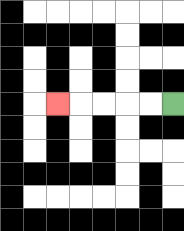{'start': '[7, 4]', 'end': '[2, 4]', 'path_directions': 'L,L,L,L,L', 'path_coordinates': '[[7, 4], [6, 4], [5, 4], [4, 4], [3, 4], [2, 4]]'}